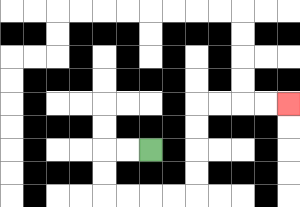{'start': '[6, 6]', 'end': '[12, 4]', 'path_directions': 'L,L,D,D,R,R,R,R,U,U,U,U,R,R,R,R', 'path_coordinates': '[[6, 6], [5, 6], [4, 6], [4, 7], [4, 8], [5, 8], [6, 8], [7, 8], [8, 8], [8, 7], [8, 6], [8, 5], [8, 4], [9, 4], [10, 4], [11, 4], [12, 4]]'}